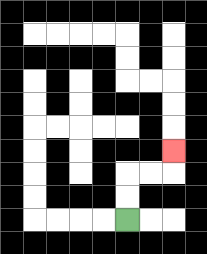{'start': '[5, 9]', 'end': '[7, 6]', 'path_directions': 'U,U,R,R,U', 'path_coordinates': '[[5, 9], [5, 8], [5, 7], [6, 7], [7, 7], [7, 6]]'}